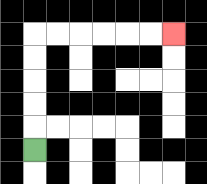{'start': '[1, 6]', 'end': '[7, 1]', 'path_directions': 'U,U,U,U,U,R,R,R,R,R,R', 'path_coordinates': '[[1, 6], [1, 5], [1, 4], [1, 3], [1, 2], [1, 1], [2, 1], [3, 1], [4, 1], [5, 1], [6, 1], [7, 1]]'}